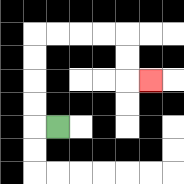{'start': '[2, 5]', 'end': '[6, 3]', 'path_directions': 'L,U,U,U,U,R,R,R,R,D,D,R', 'path_coordinates': '[[2, 5], [1, 5], [1, 4], [1, 3], [1, 2], [1, 1], [2, 1], [3, 1], [4, 1], [5, 1], [5, 2], [5, 3], [6, 3]]'}